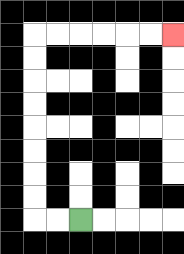{'start': '[3, 9]', 'end': '[7, 1]', 'path_directions': 'L,L,U,U,U,U,U,U,U,U,R,R,R,R,R,R', 'path_coordinates': '[[3, 9], [2, 9], [1, 9], [1, 8], [1, 7], [1, 6], [1, 5], [1, 4], [1, 3], [1, 2], [1, 1], [2, 1], [3, 1], [4, 1], [5, 1], [6, 1], [7, 1]]'}